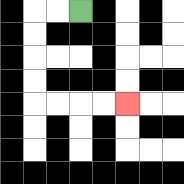{'start': '[3, 0]', 'end': '[5, 4]', 'path_directions': 'L,L,D,D,D,D,R,R,R,R', 'path_coordinates': '[[3, 0], [2, 0], [1, 0], [1, 1], [1, 2], [1, 3], [1, 4], [2, 4], [3, 4], [4, 4], [5, 4]]'}